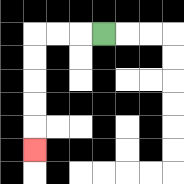{'start': '[4, 1]', 'end': '[1, 6]', 'path_directions': 'L,L,L,D,D,D,D,D', 'path_coordinates': '[[4, 1], [3, 1], [2, 1], [1, 1], [1, 2], [1, 3], [1, 4], [1, 5], [1, 6]]'}